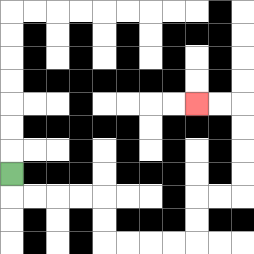{'start': '[0, 7]', 'end': '[8, 4]', 'path_directions': 'D,R,R,R,R,D,D,R,R,R,R,U,U,R,R,U,U,U,U,L,L', 'path_coordinates': '[[0, 7], [0, 8], [1, 8], [2, 8], [3, 8], [4, 8], [4, 9], [4, 10], [5, 10], [6, 10], [7, 10], [8, 10], [8, 9], [8, 8], [9, 8], [10, 8], [10, 7], [10, 6], [10, 5], [10, 4], [9, 4], [8, 4]]'}